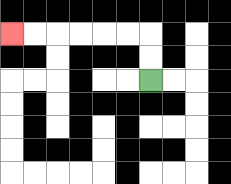{'start': '[6, 3]', 'end': '[0, 1]', 'path_directions': 'U,U,L,L,L,L,L,L', 'path_coordinates': '[[6, 3], [6, 2], [6, 1], [5, 1], [4, 1], [3, 1], [2, 1], [1, 1], [0, 1]]'}